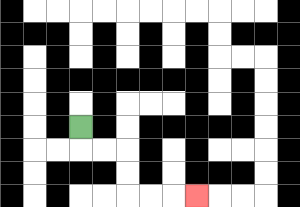{'start': '[3, 5]', 'end': '[8, 8]', 'path_directions': 'D,R,R,D,D,R,R,R', 'path_coordinates': '[[3, 5], [3, 6], [4, 6], [5, 6], [5, 7], [5, 8], [6, 8], [7, 8], [8, 8]]'}